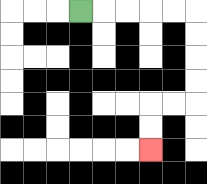{'start': '[3, 0]', 'end': '[6, 6]', 'path_directions': 'R,R,R,R,R,D,D,D,D,L,L,D,D', 'path_coordinates': '[[3, 0], [4, 0], [5, 0], [6, 0], [7, 0], [8, 0], [8, 1], [8, 2], [8, 3], [8, 4], [7, 4], [6, 4], [6, 5], [6, 6]]'}